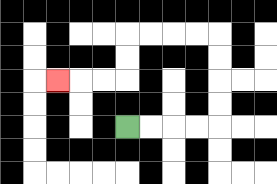{'start': '[5, 5]', 'end': '[2, 3]', 'path_directions': 'R,R,R,R,U,U,U,U,L,L,L,L,D,D,L,L,L', 'path_coordinates': '[[5, 5], [6, 5], [7, 5], [8, 5], [9, 5], [9, 4], [9, 3], [9, 2], [9, 1], [8, 1], [7, 1], [6, 1], [5, 1], [5, 2], [5, 3], [4, 3], [3, 3], [2, 3]]'}